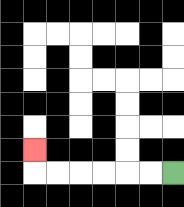{'start': '[7, 7]', 'end': '[1, 6]', 'path_directions': 'L,L,L,L,L,L,U', 'path_coordinates': '[[7, 7], [6, 7], [5, 7], [4, 7], [3, 7], [2, 7], [1, 7], [1, 6]]'}